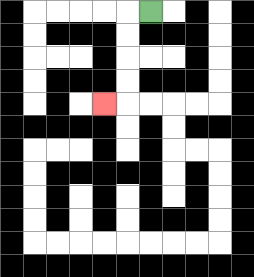{'start': '[6, 0]', 'end': '[4, 4]', 'path_directions': 'L,D,D,D,D,L', 'path_coordinates': '[[6, 0], [5, 0], [5, 1], [5, 2], [5, 3], [5, 4], [4, 4]]'}